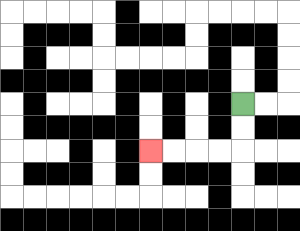{'start': '[10, 4]', 'end': '[6, 6]', 'path_directions': 'D,D,L,L,L,L', 'path_coordinates': '[[10, 4], [10, 5], [10, 6], [9, 6], [8, 6], [7, 6], [6, 6]]'}